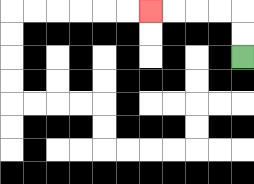{'start': '[10, 2]', 'end': '[6, 0]', 'path_directions': 'U,U,L,L,L,L', 'path_coordinates': '[[10, 2], [10, 1], [10, 0], [9, 0], [8, 0], [7, 0], [6, 0]]'}